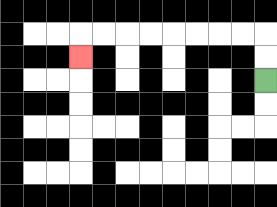{'start': '[11, 3]', 'end': '[3, 2]', 'path_directions': 'U,U,L,L,L,L,L,L,L,L,D', 'path_coordinates': '[[11, 3], [11, 2], [11, 1], [10, 1], [9, 1], [8, 1], [7, 1], [6, 1], [5, 1], [4, 1], [3, 1], [3, 2]]'}